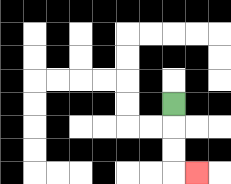{'start': '[7, 4]', 'end': '[8, 7]', 'path_directions': 'D,D,D,R', 'path_coordinates': '[[7, 4], [7, 5], [7, 6], [7, 7], [8, 7]]'}